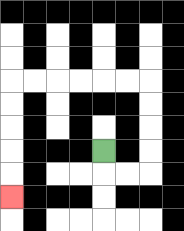{'start': '[4, 6]', 'end': '[0, 8]', 'path_directions': 'D,R,R,U,U,U,U,L,L,L,L,L,L,D,D,D,D,D', 'path_coordinates': '[[4, 6], [4, 7], [5, 7], [6, 7], [6, 6], [6, 5], [6, 4], [6, 3], [5, 3], [4, 3], [3, 3], [2, 3], [1, 3], [0, 3], [0, 4], [0, 5], [0, 6], [0, 7], [0, 8]]'}